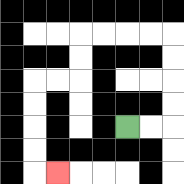{'start': '[5, 5]', 'end': '[2, 7]', 'path_directions': 'R,R,U,U,U,U,L,L,L,L,D,D,L,L,D,D,D,D,R', 'path_coordinates': '[[5, 5], [6, 5], [7, 5], [7, 4], [7, 3], [7, 2], [7, 1], [6, 1], [5, 1], [4, 1], [3, 1], [3, 2], [3, 3], [2, 3], [1, 3], [1, 4], [1, 5], [1, 6], [1, 7], [2, 7]]'}